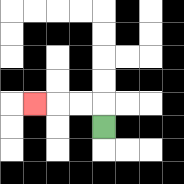{'start': '[4, 5]', 'end': '[1, 4]', 'path_directions': 'U,L,L,L', 'path_coordinates': '[[4, 5], [4, 4], [3, 4], [2, 4], [1, 4]]'}